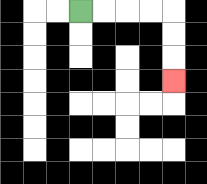{'start': '[3, 0]', 'end': '[7, 3]', 'path_directions': 'R,R,R,R,D,D,D', 'path_coordinates': '[[3, 0], [4, 0], [5, 0], [6, 0], [7, 0], [7, 1], [7, 2], [7, 3]]'}